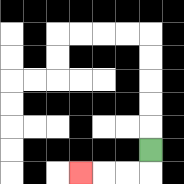{'start': '[6, 6]', 'end': '[3, 7]', 'path_directions': 'D,L,L,L', 'path_coordinates': '[[6, 6], [6, 7], [5, 7], [4, 7], [3, 7]]'}